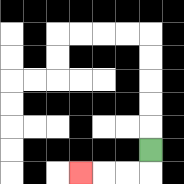{'start': '[6, 6]', 'end': '[3, 7]', 'path_directions': 'D,L,L,L', 'path_coordinates': '[[6, 6], [6, 7], [5, 7], [4, 7], [3, 7]]'}